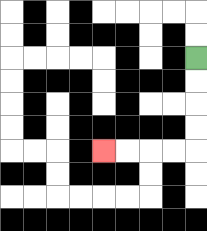{'start': '[8, 2]', 'end': '[4, 6]', 'path_directions': 'D,D,D,D,L,L,L,L', 'path_coordinates': '[[8, 2], [8, 3], [8, 4], [8, 5], [8, 6], [7, 6], [6, 6], [5, 6], [4, 6]]'}